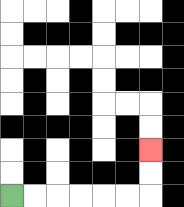{'start': '[0, 8]', 'end': '[6, 6]', 'path_directions': 'R,R,R,R,R,R,U,U', 'path_coordinates': '[[0, 8], [1, 8], [2, 8], [3, 8], [4, 8], [5, 8], [6, 8], [6, 7], [6, 6]]'}